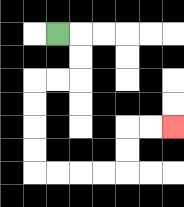{'start': '[2, 1]', 'end': '[7, 5]', 'path_directions': 'R,D,D,L,L,D,D,D,D,R,R,R,R,U,U,R,R', 'path_coordinates': '[[2, 1], [3, 1], [3, 2], [3, 3], [2, 3], [1, 3], [1, 4], [1, 5], [1, 6], [1, 7], [2, 7], [3, 7], [4, 7], [5, 7], [5, 6], [5, 5], [6, 5], [7, 5]]'}